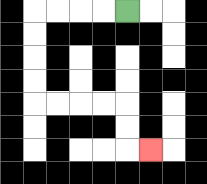{'start': '[5, 0]', 'end': '[6, 6]', 'path_directions': 'L,L,L,L,D,D,D,D,R,R,R,R,D,D,R', 'path_coordinates': '[[5, 0], [4, 0], [3, 0], [2, 0], [1, 0], [1, 1], [1, 2], [1, 3], [1, 4], [2, 4], [3, 4], [4, 4], [5, 4], [5, 5], [5, 6], [6, 6]]'}